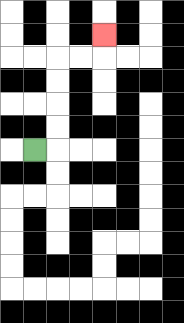{'start': '[1, 6]', 'end': '[4, 1]', 'path_directions': 'R,U,U,U,U,R,R,U', 'path_coordinates': '[[1, 6], [2, 6], [2, 5], [2, 4], [2, 3], [2, 2], [3, 2], [4, 2], [4, 1]]'}